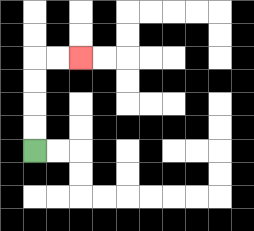{'start': '[1, 6]', 'end': '[3, 2]', 'path_directions': 'U,U,U,U,R,R', 'path_coordinates': '[[1, 6], [1, 5], [1, 4], [1, 3], [1, 2], [2, 2], [3, 2]]'}